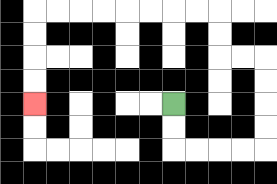{'start': '[7, 4]', 'end': '[1, 4]', 'path_directions': 'D,D,R,R,R,R,U,U,U,U,L,L,U,U,L,L,L,L,L,L,L,L,D,D,D,D', 'path_coordinates': '[[7, 4], [7, 5], [7, 6], [8, 6], [9, 6], [10, 6], [11, 6], [11, 5], [11, 4], [11, 3], [11, 2], [10, 2], [9, 2], [9, 1], [9, 0], [8, 0], [7, 0], [6, 0], [5, 0], [4, 0], [3, 0], [2, 0], [1, 0], [1, 1], [1, 2], [1, 3], [1, 4]]'}